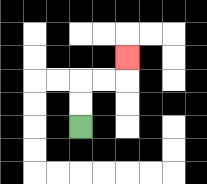{'start': '[3, 5]', 'end': '[5, 2]', 'path_directions': 'U,U,R,R,U', 'path_coordinates': '[[3, 5], [3, 4], [3, 3], [4, 3], [5, 3], [5, 2]]'}